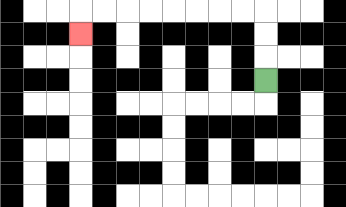{'start': '[11, 3]', 'end': '[3, 1]', 'path_directions': 'U,U,U,L,L,L,L,L,L,L,L,D', 'path_coordinates': '[[11, 3], [11, 2], [11, 1], [11, 0], [10, 0], [9, 0], [8, 0], [7, 0], [6, 0], [5, 0], [4, 0], [3, 0], [3, 1]]'}